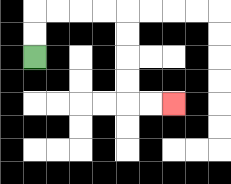{'start': '[1, 2]', 'end': '[7, 4]', 'path_directions': 'U,U,R,R,R,R,D,D,D,D,R,R', 'path_coordinates': '[[1, 2], [1, 1], [1, 0], [2, 0], [3, 0], [4, 0], [5, 0], [5, 1], [5, 2], [5, 3], [5, 4], [6, 4], [7, 4]]'}